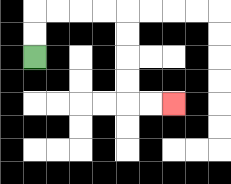{'start': '[1, 2]', 'end': '[7, 4]', 'path_directions': 'U,U,R,R,R,R,D,D,D,D,R,R', 'path_coordinates': '[[1, 2], [1, 1], [1, 0], [2, 0], [3, 0], [4, 0], [5, 0], [5, 1], [5, 2], [5, 3], [5, 4], [6, 4], [7, 4]]'}